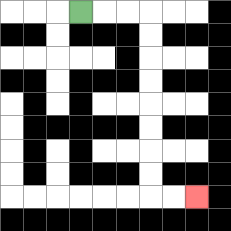{'start': '[3, 0]', 'end': '[8, 8]', 'path_directions': 'R,R,R,D,D,D,D,D,D,D,D,R,R', 'path_coordinates': '[[3, 0], [4, 0], [5, 0], [6, 0], [6, 1], [6, 2], [6, 3], [6, 4], [6, 5], [6, 6], [6, 7], [6, 8], [7, 8], [8, 8]]'}